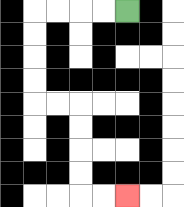{'start': '[5, 0]', 'end': '[5, 8]', 'path_directions': 'L,L,L,L,D,D,D,D,R,R,D,D,D,D,R,R', 'path_coordinates': '[[5, 0], [4, 0], [3, 0], [2, 0], [1, 0], [1, 1], [1, 2], [1, 3], [1, 4], [2, 4], [3, 4], [3, 5], [3, 6], [3, 7], [3, 8], [4, 8], [5, 8]]'}